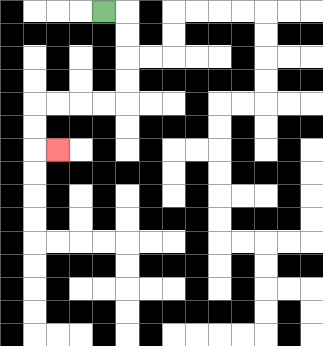{'start': '[4, 0]', 'end': '[2, 6]', 'path_directions': 'R,D,D,D,D,L,L,L,L,D,D,R', 'path_coordinates': '[[4, 0], [5, 0], [5, 1], [5, 2], [5, 3], [5, 4], [4, 4], [3, 4], [2, 4], [1, 4], [1, 5], [1, 6], [2, 6]]'}